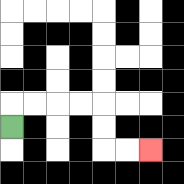{'start': '[0, 5]', 'end': '[6, 6]', 'path_directions': 'U,R,R,R,R,D,D,R,R', 'path_coordinates': '[[0, 5], [0, 4], [1, 4], [2, 4], [3, 4], [4, 4], [4, 5], [4, 6], [5, 6], [6, 6]]'}